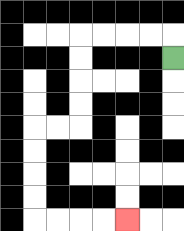{'start': '[7, 2]', 'end': '[5, 9]', 'path_directions': 'U,L,L,L,L,D,D,D,D,L,L,D,D,D,D,R,R,R,R', 'path_coordinates': '[[7, 2], [7, 1], [6, 1], [5, 1], [4, 1], [3, 1], [3, 2], [3, 3], [3, 4], [3, 5], [2, 5], [1, 5], [1, 6], [1, 7], [1, 8], [1, 9], [2, 9], [3, 9], [4, 9], [5, 9]]'}